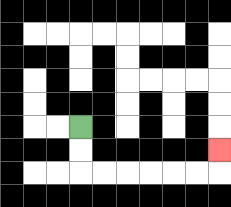{'start': '[3, 5]', 'end': '[9, 6]', 'path_directions': 'D,D,R,R,R,R,R,R,U', 'path_coordinates': '[[3, 5], [3, 6], [3, 7], [4, 7], [5, 7], [6, 7], [7, 7], [8, 7], [9, 7], [9, 6]]'}